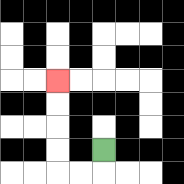{'start': '[4, 6]', 'end': '[2, 3]', 'path_directions': 'D,L,L,U,U,U,U', 'path_coordinates': '[[4, 6], [4, 7], [3, 7], [2, 7], [2, 6], [2, 5], [2, 4], [2, 3]]'}